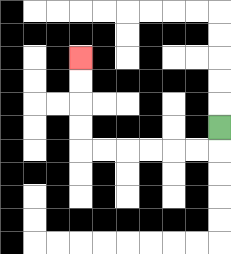{'start': '[9, 5]', 'end': '[3, 2]', 'path_directions': 'D,L,L,L,L,L,L,U,U,U,U', 'path_coordinates': '[[9, 5], [9, 6], [8, 6], [7, 6], [6, 6], [5, 6], [4, 6], [3, 6], [3, 5], [3, 4], [3, 3], [3, 2]]'}